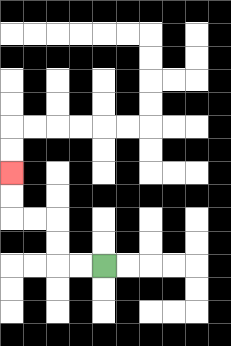{'start': '[4, 11]', 'end': '[0, 7]', 'path_directions': 'L,L,U,U,L,L,U,U', 'path_coordinates': '[[4, 11], [3, 11], [2, 11], [2, 10], [2, 9], [1, 9], [0, 9], [0, 8], [0, 7]]'}